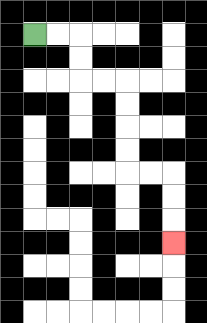{'start': '[1, 1]', 'end': '[7, 10]', 'path_directions': 'R,R,D,D,R,R,D,D,D,D,R,R,D,D,D', 'path_coordinates': '[[1, 1], [2, 1], [3, 1], [3, 2], [3, 3], [4, 3], [5, 3], [5, 4], [5, 5], [5, 6], [5, 7], [6, 7], [7, 7], [7, 8], [7, 9], [7, 10]]'}